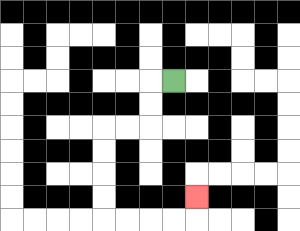{'start': '[7, 3]', 'end': '[8, 8]', 'path_directions': 'L,D,D,L,L,D,D,D,D,R,R,R,R,U', 'path_coordinates': '[[7, 3], [6, 3], [6, 4], [6, 5], [5, 5], [4, 5], [4, 6], [4, 7], [4, 8], [4, 9], [5, 9], [6, 9], [7, 9], [8, 9], [8, 8]]'}